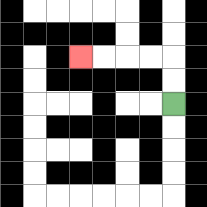{'start': '[7, 4]', 'end': '[3, 2]', 'path_directions': 'U,U,L,L,L,L', 'path_coordinates': '[[7, 4], [7, 3], [7, 2], [6, 2], [5, 2], [4, 2], [3, 2]]'}